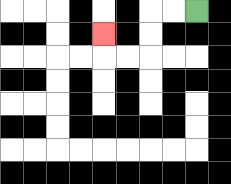{'start': '[8, 0]', 'end': '[4, 1]', 'path_directions': 'L,L,D,D,L,L,U', 'path_coordinates': '[[8, 0], [7, 0], [6, 0], [6, 1], [6, 2], [5, 2], [4, 2], [4, 1]]'}